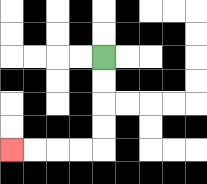{'start': '[4, 2]', 'end': '[0, 6]', 'path_directions': 'D,D,D,D,L,L,L,L', 'path_coordinates': '[[4, 2], [4, 3], [4, 4], [4, 5], [4, 6], [3, 6], [2, 6], [1, 6], [0, 6]]'}